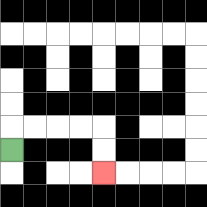{'start': '[0, 6]', 'end': '[4, 7]', 'path_directions': 'U,R,R,R,R,D,D', 'path_coordinates': '[[0, 6], [0, 5], [1, 5], [2, 5], [3, 5], [4, 5], [4, 6], [4, 7]]'}